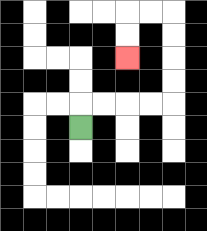{'start': '[3, 5]', 'end': '[5, 2]', 'path_directions': 'U,R,R,R,R,U,U,U,U,L,L,D,D', 'path_coordinates': '[[3, 5], [3, 4], [4, 4], [5, 4], [6, 4], [7, 4], [7, 3], [7, 2], [7, 1], [7, 0], [6, 0], [5, 0], [5, 1], [5, 2]]'}